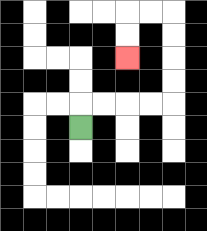{'start': '[3, 5]', 'end': '[5, 2]', 'path_directions': 'U,R,R,R,R,U,U,U,U,L,L,D,D', 'path_coordinates': '[[3, 5], [3, 4], [4, 4], [5, 4], [6, 4], [7, 4], [7, 3], [7, 2], [7, 1], [7, 0], [6, 0], [5, 0], [5, 1], [5, 2]]'}